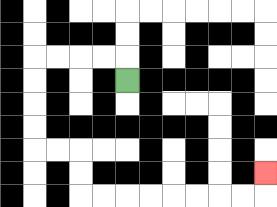{'start': '[5, 3]', 'end': '[11, 7]', 'path_directions': 'U,L,L,L,L,D,D,D,D,R,R,D,D,R,R,R,R,R,R,R,R,U', 'path_coordinates': '[[5, 3], [5, 2], [4, 2], [3, 2], [2, 2], [1, 2], [1, 3], [1, 4], [1, 5], [1, 6], [2, 6], [3, 6], [3, 7], [3, 8], [4, 8], [5, 8], [6, 8], [7, 8], [8, 8], [9, 8], [10, 8], [11, 8], [11, 7]]'}